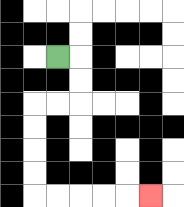{'start': '[2, 2]', 'end': '[6, 8]', 'path_directions': 'R,D,D,L,L,D,D,D,D,R,R,R,R,R', 'path_coordinates': '[[2, 2], [3, 2], [3, 3], [3, 4], [2, 4], [1, 4], [1, 5], [1, 6], [1, 7], [1, 8], [2, 8], [3, 8], [4, 8], [5, 8], [6, 8]]'}